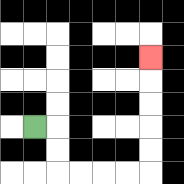{'start': '[1, 5]', 'end': '[6, 2]', 'path_directions': 'R,D,D,R,R,R,R,U,U,U,U,U', 'path_coordinates': '[[1, 5], [2, 5], [2, 6], [2, 7], [3, 7], [4, 7], [5, 7], [6, 7], [6, 6], [6, 5], [6, 4], [6, 3], [6, 2]]'}